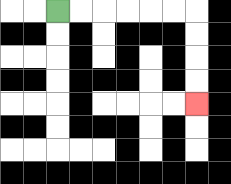{'start': '[2, 0]', 'end': '[8, 4]', 'path_directions': 'R,R,R,R,R,R,D,D,D,D', 'path_coordinates': '[[2, 0], [3, 0], [4, 0], [5, 0], [6, 0], [7, 0], [8, 0], [8, 1], [8, 2], [8, 3], [8, 4]]'}